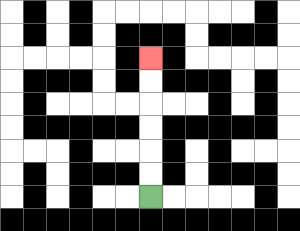{'start': '[6, 8]', 'end': '[6, 2]', 'path_directions': 'U,U,U,U,U,U', 'path_coordinates': '[[6, 8], [6, 7], [6, 6], [6, 5], [6, 4], [6, 3], [6, 2]]'}